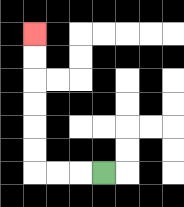{'start': '[4, 7]', 'end': '[1, 1]', 'path_directions': 'L,L,L,U,U,U,U,U,U', 'path_coordinates': '[[4, 7], [3, 7], [2, 7], [1, 7], [1, 6], [1, 5], [1, 4], [1, 3], [1, 2], [1, 1]]'}